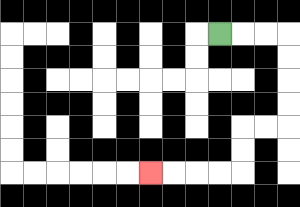{'start': '[9, 1]', 'end': '[6, 7]', 'path_directions': 'R,R,R,D,D,D,D,L,L,D,D,L,L,L,L', 'path_coordinates': '[[9, 1], [10, 1], [11, 1], [12, 1], [12, 2], [12, 3], [12, 4], [12, 5], [11, 5], [10, 5], [10, 6], [10, 7], [9, 7], [8, 7], [7, 7], [6, 7]]'}